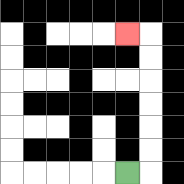{'start': '[5, 7]', 'end': '[5, 1]', 'path_directions': 'R,U,U,U,U,U,U,L', 'path_coordinates': '[[5, 7], [6, 7], [6, 6], [6, 5], [6, 4], [6, 3], [6, 2], [6, 1], [5, 1]]'}